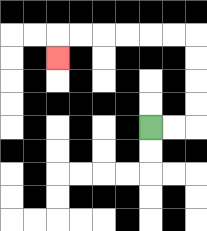{'start': '[6, 5]', 'end': '[2, 2]', 'path_directions': 'R,R,U,U,U,U,L,L,L,L,L,L,D', 'path_coordinates': '[[6, 5], [7, 5], [8, 5], [8, 4], [8, 3], [8, 2], [8, 1], [7, 1], [6, 1], [5, 1], [4, 1], [3, 1], [2, 1], [2, 2]]'}